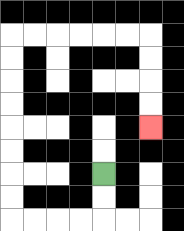{'start': '[4, 7]', 'end': '[6, 5]', 'path_directions': 'D,D,L,L,L,L,U,U,U,U,U,U,U,U,R,R,R,R,R,R,D,D,D,D', 'path_coordinates': '[[4, 7], [4, 8], [4, 9], [3, 9], [2, 9], [1, 9], [0, 9], [0, 8], [0, 7], [0, 6], [0, 5], [0, 4], [0, 3], [0, 2], [0, 1], [1, 1], [2, 1], [3, 1], [4, 1], [5, 1], [6, 1], [6, 2], [6, 3], [6, 4], [6, 5]]'}